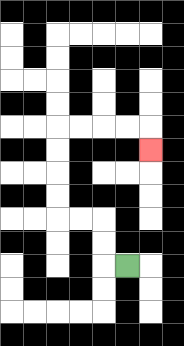{'start': '[5, 11]', 'end': '[6, 6]', 'path_directions': 'L,U,U,L,L,U,U,U,U,R,R,R,R,D', 'path_coordinates': '[[5, 11], [4, 11], [4, 10], [4, 9], [3, 9], [2, 9], [2, 8], [2, 7], [2, 6], [2, 5], [3, 5], [4, 5], [5, 5], [6, 5], [6, 6]]'}